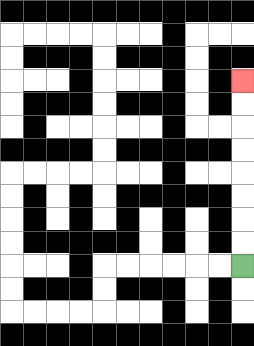{'start': '[10, 11]', 'end': '[10, 3]', 'path_directions': 'U,U,U,U,U,U,U,U', 'path_coordinates': '[[10, 11], [10, 10], [10, 9], [10, 8], [10, 7], [10, 6], [10, 5], [10, 4], [10, 3]]'}